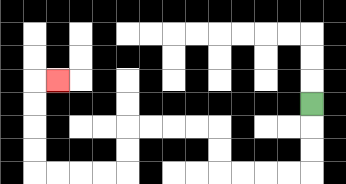{'start': '[13, 4]', 'end': '[2, 3]', 'path_directions': 'D,D,D,L,L,L,L,U,U,L,L,L,L,D,D,L,L,L,L,U,U,U,U,R', 'path_coordinates': '[[13, 4], [13, 5], [13, 6], [13, 7], [12, 7], [11, 7], [10, 7], [9, 7], [9, 6], [9, 5], [8, 5], [7, 5], [6, 5], [5, 5], [5, 6], [5, 7], [4, 7], [3, 7], [2, 7], [1, 7], [1, 6], [1, 5], [1, 4], [1, 3], [2, 3]]'}